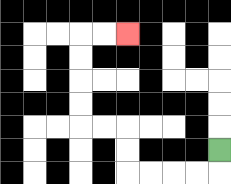{'start': '[9, 6]', 'end': '[5, 1]', 'path_directions': 'D,L,L,L,L,U,U,L,L,U,U,U,U,R,R', 'path_coordinates': '[[9, 6], [9, 7], [8, 7], [7, 7], [6, 7], [5, 7], [5, 6], [5, 5], [4, 5], [3, 5], [3, 4], [3, 3], [3, 2], [3, 1], [4, 1], [5, 1]]'}